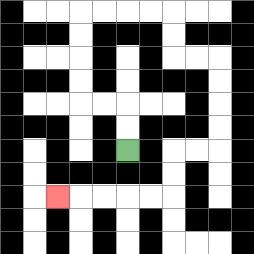{'start': '[5, 6]', 'end': '[2, 8]', 'path_directions': 'U,U,L,L,U,U,U,U,R,R,R,R,D,D,R,R,D,D,D,D,L,L,D,D,L,L,L,L,L', 'path_coordinates': '[[5, 6], [5, 5], [5, 4], [4, 4], [3, 4], [3, 3], [3, 2], [3, 1], [3, 0], [4, 0], [5, 0], [6, 0], [7, 0], [7, 1], [7, 2], [8, 2], [9, 2], [9, 3], [9, 4], [9, 5], [9, 6], [8, 6], [7, 6], [7, 7], [7, 8], [6, 8], [5, 8], [4, 8], [3, 8], [2, 8]]'}